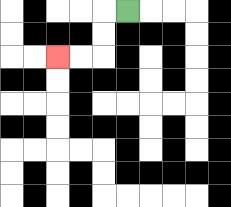{'start': '[5, 0]', 'end': '[2, 2]', 'path_directions': 'L,D,D,L,L', 'path_coordinates': '[[5, 0], [4, 0], [4, 1], [4, 2], [3, 2], [2, 2]]'}